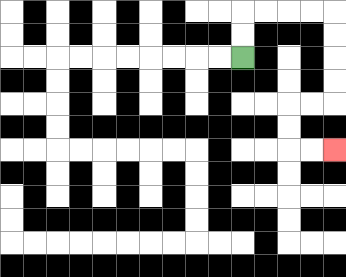{'start': '[10, 2]', 'end': '[14, 6]', 'path_directions': 'U,U,R,R,R,R,D,D,D,D,L,L,D,D,R,R', 'path_coordinates': '[[10, 2], [10, 1], [10, 0], [11, 0], [12, 0], [13, 0], [14, 0], [14, 1], [14, 2], [14, 3], [14, 4], [13, 4], [12, 4], [12, 5], [12, 6], [13, 6], [14, 6]]'}